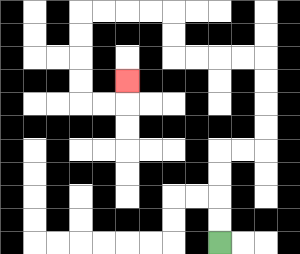{'start': '[9, 10]', 'end': '[5, 3]', 'path_directions': 'U,U,U,U,R,R,U,U,U,U,L,L,L,L,U,U,L,L,L,L,D,D,D,D,R,R,U', 'path_coordinates': '[[9, 10], [9, 9], [9, 8], [9, 7], [9, 6], [10, 6], [11, 6], [11, 5], [11, 4], [11, 3], [11, 2], [10, 2], [9, 2], [8, 2], [7, 2], [7, 1], [7, 0], [6, 0], [5, 0], [4, 0], [3, 0], [3, 1], [3, 2], [3, 3], [3, 4], [4, 4], [5, 4], [5, 3]]'}